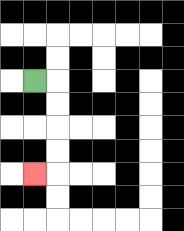{'start': '[1, 3]', 'end': '[1, 7]', 'path_directions': 'R,D,D,D,D,L', 'path_coordinates': '[[1, 3], [2, 3], [2, 4], [2, 5], [2, 6], [2, 7], [1, 7]]'}